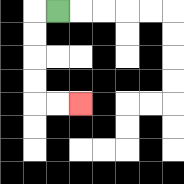{'start': '[2, 0]', 'end': '[3, 4]', 'path_directions': 'L,D,D,D,D,R,R', 'path_coordinates': '[[2, 0], [1, 0], [1, 1], [1, 2], [1, 3], [1, 4], [2, 4], [3, 4]]'}